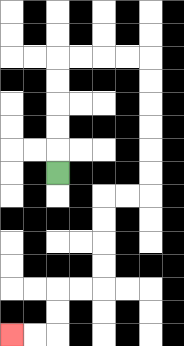{'start': '[2, 7]', 'end': '[0, 14]', 'path_directions': 'U,U,U,U,U,R,R,R,R,D,D,D,D,D,D,L,L,D,D,D,D,L,L,D,D,L,L', 'path_coordinates': '[[2, 7], [2, 6], [2, 5], [2, 4], [2, 3], [2, 2], [3, 2], [4, 2], [5, 2], [6, 2], [6, 3], [6, 4], [6, 5], [6, 6], [6, 7], [6, 8], [5, 8], [4, 8], [4, 9], [4, 10], [4, 11], [4, 12], [3, 12], [2, 12], [2, 13], [2, 14], [1, 14], [0, 14]]'}